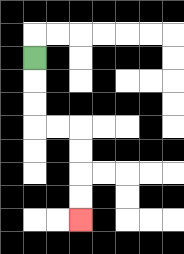{'start': '[1, 2]', 'end': '[3, 9]', 'path_directions': 'D,D,D,R,R,D,D,D,D', 'path_coordinates': '[[1, 2], [1, 3], [1, 4], [1, 5], [2, 5], [3, 5], [3, 6], [3, 7], [3, 8], [3, 9]]'}